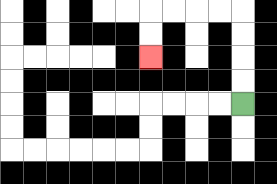{'start': '[10, 4]', 'end': '[6, 2]', 'path_directions': 'U,U,U,U,L,L,L,L,D,D', 'path_coordinates': '[[10, 4], [10, 3], [10, 2], [10, 1], [10, 0], [9, 0], [8, 0], [7, 0], [6, 0], [6, 1], [6, 2]]'}